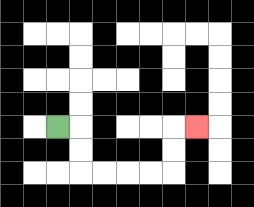{'start': '[2, 5]', 'end': '[8, 5]', 'path_directions': 'R,D,D,R,R,R,R,U,U,R', 'path_coordinates': '[[2, 5], [3, 5], [3, 6], [3, 7], [4, 7], [5, 7], [6, 7], [7, 7], [7, 6], [7, 5], [8, 5]]'}